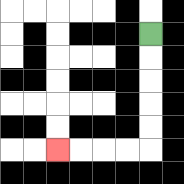{'start': '[6, 1]', 'end': '[2, 6]', 'path_directions': 'D,D,D,D,D,L,L,L,L', 'path_coordinates': '[[6, 1], [6, 2], [6, 3], [6, 4], [6, 5], [6, 6], [5, 6], [4, 6], [3, 6], [2, 6]]'}